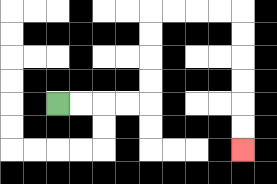{'start': '[2, 4]', 'end': '[10, 6]', 'path_directions': 'R,R,R,R,U,U,U,U,R,R,R,R,D,D,D,D,D,D', 'path_coordinates': '[[2, 4], [3, 4], [4, 4], [5, 4], [6, 4], [6, 3], [6, 2], [6, 1], [6, 0], [7, 0], [8, 0], [9, 0], [10, 0], [10, 1], [10, 2], [10, 3], [10, 4], [10, 5], [10, 6]]'}